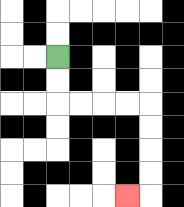{'start': '[2, 2]', 'end': '[5, 8]', 'path_directions': 'D,D,R,R,R,R,D,D,D,D,L', 'path_coordinates': '[[2, 2], [2, 3], [2, 4], [3, 4], [4, 4], [5, 4], [6, 4], [6, 5], [6, 6], [6, 7], [6, 8], [5, 8]]'}